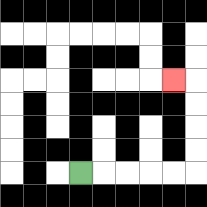{'start': '[3, 7]', 'end': '[7, 3]', 'path_directions': 'R,R,R,R,R,U,U,U,U,L', 'path_coordinates': '[[3, 7], [4, 7], [5, 7], [6, 7], [7, 7], [8, 7], [8, 6], [8, 5], [8, 4], [8, 3], [7, 3]]'}